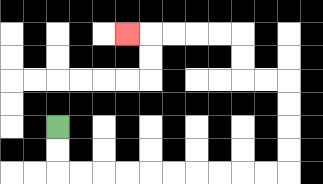{'start': '[2, 5]', 'end': '[5, 1]', 'path_directions': 'D,D,R,R,R,R,R,R,R,R,R,R,U,U,U,U,L,L,U,U,L,L,L,L,L', 'path_coordinates': '[[2, 5], [2, 6], [2, 7], [3, 7], [4, 7], [5, 7], [6, 7], [7, 7], [8, 7], [9, 7], [10, 7], [11, 7], [12, 7], [12, 6], [12, 5], [12, 4], [12, 3], [11, 3], [10, 3], [10, 2], [10, 1], [9, 1], [8, 1], [7, 1], [6, 1], [5, 1]]'}